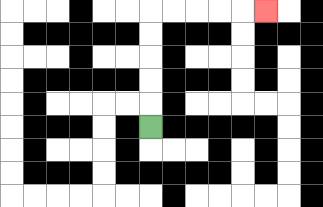{'start': '[6, 5]', 'end': '[11, 0]', 'path_directions': 'U,U,U,U,U,R,R,R,R,R', 'path_coordinates': '[[6, 5], [6, 4], [6, 3], [6, 2], [6, 1], [6, 0], [7, 0], [8, 0], [9, 0], [10, 0], [11, 0]]'}